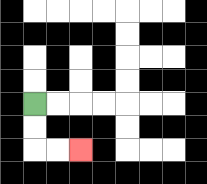{'start': '[1, 4]', 'end': '[3, 6]', 'path_directions': 'D,D,R,R', 'path_coordinates': '[[1, 4], [1, 5], [1, 6], [2, 6], [3, 6]]'}